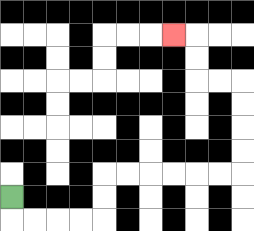{'start': '[0, 8]', 'end': '[7, 1]', 'path_directions': 'D,R,R,R,R,U,U,R,R,R,R,R,R,U,U,U,U,L,L,U,U,L', 'path_coordinates': '[[0, 8], [0, 9], [1, 9], [2, 9], [3, 9], [4, 9], [4, 8], [4, 7], [5, 7], [6, 7], [7, 7], [8, 7], [9, 7], [10, 7], [10, 6], [10, 5], [10, 4], [10, 3], [9, 3], [8, 3], [8, 2], [8, 1], [7, 1]]'}